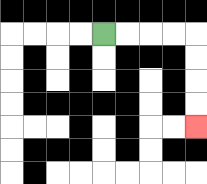{'start': '[4, 1]', 'end': '[8, 5]', 'path_directions': 'R,R,R,R,D,D,D,D', 'path_coordinates': '[[4, 1], [5, 1], [6, 1], [7, 1], [8, 1], [8, 2], [8, 3], [8, 4], [8, 5]]'}